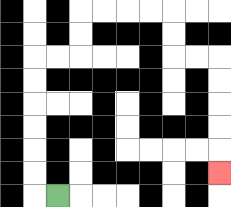{'start': '[2, 8]', 'end': '[9, 7]', 'path_directions': 'L,U,U,U,U,U,U,R,R,U,U,R,R,R,R,D,D,R,R,D,D,D,D,D', 'path_coordinates': '[[2, 8], [1, 8], [1, 7], [1, 6], [1, 5], [1, 4], [1, 3], [1, 2], [2, 2], [3, 2], [3, 1], [3, 0], [4, 0], [5, 0], [6, 0], [7, 0], [7, 1], [7, 2], [8, 2], [9, 2], [9, 3], [9, 4], [9, 5], [9, 6], [9, 7]]'}